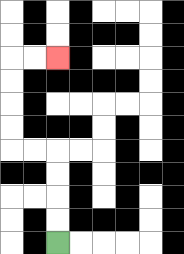{'start': '[2, 10]', 'end': '[2, 2]', 'path_directions': 'U,U,U,U,L,L,U,U,U,U,R,R', 'path_coordinates': '[[2, 10], [2, 9], [2, 8], [2, 7], [2, 6], [1, 6], [0, 6], [0, 5], [0, 4], [0, 3], [0, 2], [1, 2], [2, 2]]'}